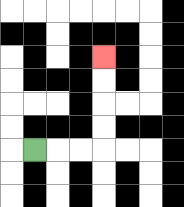{'start': '[1, 6]', 'end': '[4, 2]', 'path_directions': 'R,R,R,U,U,U,U', 'path_coordinates': '[[1, 6], [2, 6], [3, 6], [4, 6], [4, 5], [4, 4], [4, 3], [4, 2]]'}